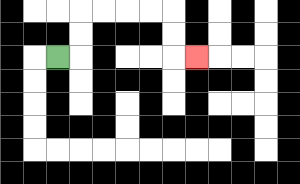{'start': '[2, 2]', 'end': '[8, 2]', 'path_directions': 'R,U,U,R,R,R,R,D,D,R', 'path_coordinates': '[[2, 2], [3, 2], [3, 1], [3, 0], [4, 0], [5, 0], [6, 0], [7, 0], [7, 1], [7, 2], [8, 2]]'}